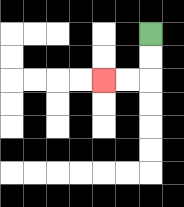{'start': '[6, 1]', 'end': '[4, 3]', 'path_directions': 'D,D,L,L', 'path_coordinates': '[[6, 1], [6, 2], [6, 3], [5, 3], [4, 3]]'}